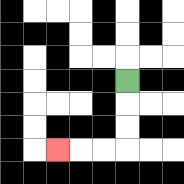{'start': '[5, 3]', 'end': '[2, 6]', 'path_directions': 'D,D,D,L,L,L', 'path_coordinates': '[[5, 3], [5, 4], [5, 5], [5, 6], [4, 6], [3, 6], [2, 6]]'}